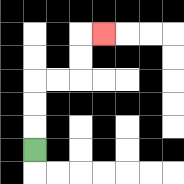{'start': '[1, 6]', 'end': '[4, 1]', 'path_directions': 'U,U,U,R,R,U,U,R', 'path_coordinates': '[[1, 6], [1, 5], [1, 4], [1, 3], [2, 3], [3, 3], [3, 2], [3, 1], [4, 1]]'}